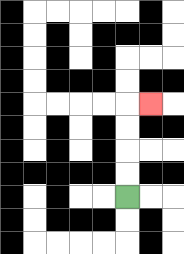{'start': '[5, 8]', 'end': '[6, 4]', 'path_directions': 'U,U,U,U,R', 'path_coordinates': '[[5, 8], [5, 7], [5, 6], [5, 5], [5, 4], [6, 4]]'}